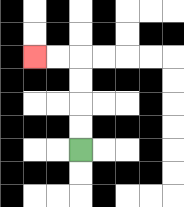{'start': '[3, 6]', 'end': '[1, 2]', 'path_directions': 'U,U,U,U,L,L', 'path_coordinates': '[[3, 6], [3, 5], [3, 4], [3, 3], [3, 2], [2, 2], [1, 2]]'}